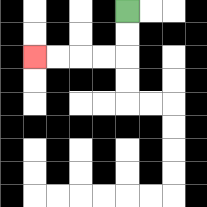{'start': '[5, 0]', 'end': '[1, 2]', 'path_directions': 'D,D,L,L,L,L', 'path_coordinates': '[[5, 0], [5, 1], [5, 2], [4, 2], [3, 2], [2, 2], [1, 2]]'}